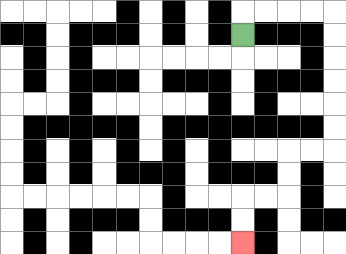{'start': '[10, 1]', 'end': '[10, 10]', 'path_directions': 'U,R,R,R,R,D,D,D,D,D,D,L,L,D,D,L,L,D,D', 'path_coordinates': '[[10, 1], [10, 0], [11, 0], [12, 0], [13, 0], [14, 0], [14, 1], [14, 2], [14, 3], [14, 4], [14, 5], [14, 6], [13, 6], [12, 6], [12, 7], [12, 8], [11, 8], [10, 8], [10, 9], [10, 10]]'}